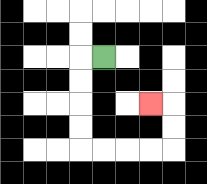{'start': '[4, 2]', 'end': '[6, 4]', 'path_directions': 'L,D,D,D,D,R,R,R,R,U,U,L', 'path_coordinates': '[[4, 2], [3, 2], [3, 3], [3, 4], [3, 5], [3, 6], [4, 6], [5, 6], [6, 6], [7, 6], [7, 5], [7, 4], [6, 4]]'}